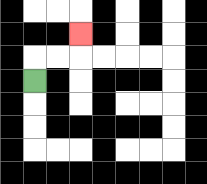{'start': '[1, 3]', 'end': '[3, 1]', 'path_directions': 'U,R,R,U', 'path_coordinates': '[[1, 3], [1, 2], [2, 2], [3, 2], [3, 1]]'}